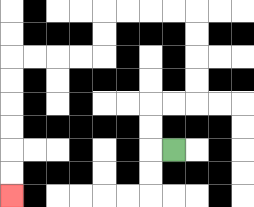{'start': '[7, 6]', 'end': '[0, 8]', 'path_directions': 'L,U,U,R,R,U,U,U,U,L,L,L,L,D,D,L,L,L,L,D,D,D,D,D,D', 'path_coordinates': '[[7, 6], [6, 6], [6, 5], [6, 4], [7, 4], [8, 4], [8, 3], [8, 2], [8, 1], [8, 0], [7, 0], [6, 0], [5, 0], [4, 0], [4, 1], [4, 2], [3, 2], [2, 2], [1, 2], [0, 2], [0, 3], [0, 4], [0, 5], [0, 6], [0, 7], [0, 8]]'}